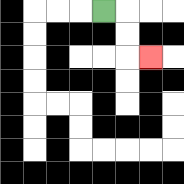{'start': '[4, 0]', 'end': '[6, 2]', 'path_directions': 'R,D,D,R', 'path_coordinates': '[[4, 0], [5, 0], [5, 1], [5, 2], [6, 2]]'}